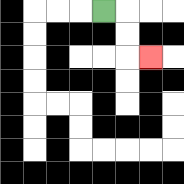{'start': '[4, 0]', 'end': '[6, 2]', 'path_directions': 'R,D,D,R', 'path_coordinates': '[[4, 0], [5, 0], [5, 1], [5, 2], [6, 2]]'}